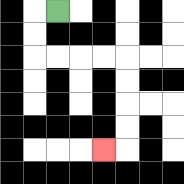{'start': '[2, 0]', 'end': '[4, 6]', 'path_directions': 'L,D,D,R,R,R,R,D,D,D,D,L', 'path_coordinates': '[[2, 0], [1, 0], [1, 1], [1, 2], [2, 2], [3, 2], [4, 2], [5, 2], [5, 3], [5, 4], [5, 5], [5, 6], [4, 6]]'}